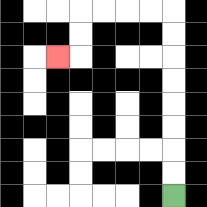{'start': '[7, 8]', 'end': '[2, 2]', 'path_directions': 'U,U,U,U,U,U,U,U,L,L,L,L,D,D,L', 'path_coordinates': '[[7, 8], [7, 7], [7, 6], [7, 5], [7, 4], [7, 3], [7, 2], [7, 1], [7, 0], [6, 0], [5, 0], [4, 0], [3, 0], [3, 1], [3, 2], [2, 2]]'}